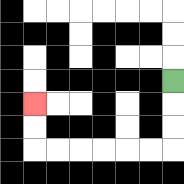{'start': '[7, 3]', 'end': '[1, 4]', 'path_directions': 'D,D,D,L,L,L,L,L,L,U,U', 'path_coordinates': '[[7, 3], [7, 4], [7, 5], [7, 6], [6, 6], [5, 6], [4, 6], [3, 6], [2, 6], [1, 6], [1, 5], [1, 4]]'}